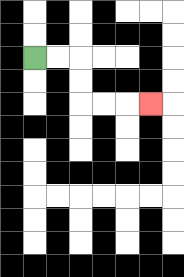{'start': '[1, 2]', 'end': '[6, 4]', 'path_directions': 'R,R,D,D,R,R,R', 'path_coordinates': '[[1, 2], [2, 2], [3, 2], [3, 3], [3, 4], [4, 4], [5, 4], [6, 4]]'}